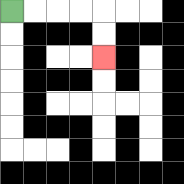{'start': '[0, 0]', 'end': '[4, 2]', 'path_directions': 'R,R,R,R,D,D', 'path_coordinates': '[[0, 0], [1, 0], [2, 0], [3, 0], [4, 0], [4, 1], [4, 2]]'}